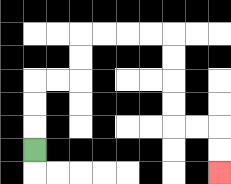{'start': '[1, 6]', 'end': '[9, 7]', 'path_directions': 'U,U,U,R,R,U,U,R,R,R,R,D,D,D,D,R,R,D,D', 'path_coordinates': '[[1, 6], [1, 5], [1, 4], [1, 3], [2, 3], [3, 3], [3, 2], [3, 1], [4, 1], [5, 1], [6, 1], [7, 1], [7, 2], [7, 3], [7, 4], [7, 5], [8, 5], [9, 5], [9, 6], [9, 7]]'}